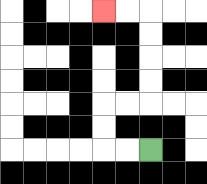{'start': '[6, 6]', 'end': '[4, 0]', 'path_directions': 'L,L,U,U,R,R,U,U,U,U,L,L', 'path_coordinates': '[[6, 6], [5, 6], [4, 6], [4, 5], [4, 4], [5, 4], [6, 4], [6, 3], [6, 2], [6, 1], [6, 0], [5, 0], [4, 0]]'}